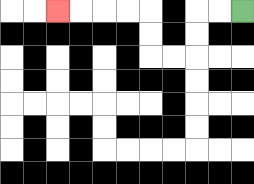{'start': '[10, 0]', 'end': '[2, 0]', 'path_directions': 'L,L,D,D,L,L,U,U,L,L,L,L', 'path_coordinates': '[[10, 0], [9, 0], [8, 0], [8, 1], [8, 2], [7, 2], [6, 2], [6, 1], [6, 0], [5, 0], [4, 0], [3, 0], [2, 0]]'}